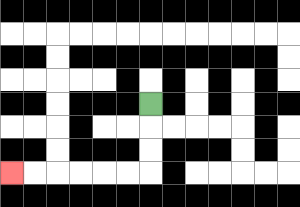{'start': '[6, 4]', 'end': '[0, 7]', 'path_directions': 'D,D,D,L,L,L,L,L,L', 'path_coordinates': '[[6, 4], [6, 5], [6, 6], [6, 7], [5, 7], [4, 7], [3, 7], [2, 7], [1, 7], [0, 7]]'}